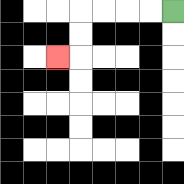{'start': '[7, 0]', 'end': '[2, 2]', 'path_directions': 'L,L,L,L,D,D,L', 'path_coordinates': '[[7, 0], [6, 0], [5, 0], [4, 0], [3, 0], [3, 1], [3, 2], [2, 2]]'}